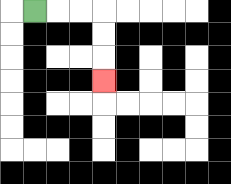{'start': '[1, 0]', 'end': '[4, 3]', 'path_directions': 'R,R,R,D,D,D', 'path_coordinates': '[[1, 0], [2, 0], [3, 0], [4, 0], [4, 1], [4, 2], [4, 3]]'}